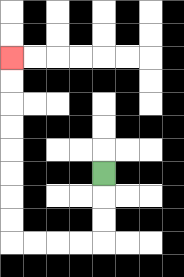{'start': '[4, 7]', 'end': '[0, 2]', 'path_directions': 'D,D,D,L,L,L,L,U,U,U,U,U,U,U,U', 'path_coordinates': '[[4, 7], [4, 8], [4, 9], [4, 10], [3, 10], [2, 10], [1, 10], [0, 10], [0, 9], [0, 8], [0, 7], [0, 6], [0, 5], [0, 4], [0, 3], [0, 2]]'}